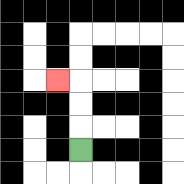{'start': '[3, 6]', 'end': '[2, 3]', 'path_directions': 'U,U,U,L', 'path_coordinates': '[[3, 6], [3, 5], [3, 4], [3, 3], [2, 3]]'}